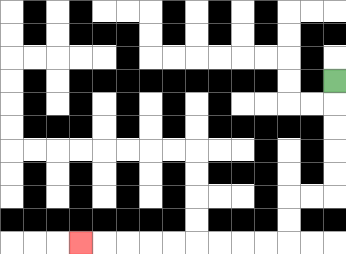{'start': '[14, 3]', 'end': '[3, 10]', 'path_directions': 'D,D,D,D,D,L,L,D,D,L,L,L,L,L,L,L,L,L', 'path_coordinates': '[[14, 3], [14, 4], [14, 5], [14, 6], [14, 7], [14, 8], [13, 8], [12, 8], [12, 9], [12, 10], [11, 10], [10, 10], [9, 10], [8, 10], [7, 10], [6, 10], [5, 10], [4, 10], [3, 10]]'}